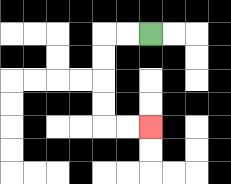{'start': '[6, 1]', 'end': '[6, 5]', 'path_directions': 'L,L,D,D,D,D,R,R', 'path_coordinates': '[[6, 1], [5, 1], [4, 1], [4, 2], [4, 3], [4, 4], [4, 5], [5, 5], [6, 5]]'}